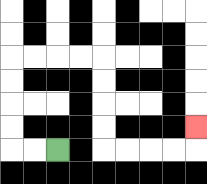{'start': '[2, 6]', 'end': '[8, 5]', 'path_directions': 'L,L,U,U,U,U,R,R,R,R,D,D,D,D,R,R,R,R,U', 'path_coordinates': '[[2, 6], [1, 6], [0, 6], [0, 5], [0, 4], [0, 3], [0, 2], [1, 2], [2, 2], [3, 2], [4, 2], [4, 3], [4, 4], [4, 5], [4, 6], [5, 6], [6, 6], [7, 6], [8, 6], [8, 5]]'}